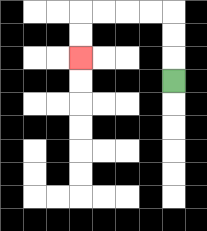{'start': '[7, 3]', 'end': '[3, 2]', 'path_directions': 'U,U,U,L,L,L,L,D,D', 'path_coordinates': '[[7, 3], [7, 2], [7, 1], [7, 0], [6, 0], [5, 0], [4, 0], [3, 0], [3, 1], [3, 2]]'}